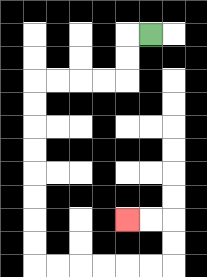{'start': '[6, 1]', 'end': '[5, 9]', 'path_directions': 'L,D,D,L,L,L,L,D,D,D,D,D,D,D,D,R,R,R,R,R,R,U,U,L,L', 'path_coordinates': '[[6, 1], [5, 1], [5, 2], [5, 3], [4, 3], [3, 3], [2, 3], [1, 3], [1, 4], [1, 5], [1, 6], [1, 7], [1, 8], [1, 9], [1, 10], [1, 11], [2, 11], [3, 11], [4, 11], [5, 11], [6, 11], [7, 11], [7, 10], [7, 9], [6, 9], [5, 9]]'}